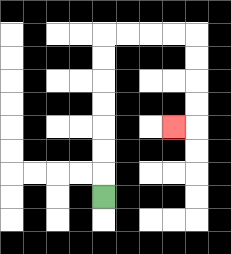{'start': '[4, 8]', 'end': '[7, 5]', 'path_directions': 'U,U,U,U,U,U,U,R,R,R,R,D,D,D,D,L', 'path_coordinates': '[[4, 8], [4, 7], [4, 6], [4, 5], [4, 4], [4, 3], [4, 2], [4, 1], [5, 1], [6, 1], [7, 1], [8, 1], [8, 2], [8, 3], [8, 4], [8, 5], [7, 5]]'}